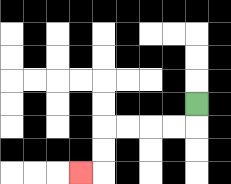{'start': '[8, 4]', 'end': '[3, 7]', 'path_directions': 'D,L,L,L,L,D,D,L', 'path_coordinates': '[[8, 4], [8, 5], [7, 5], [6, 5], [5, 5], [4, 5], [4, 6], [4, 7], [3, 7]]'}